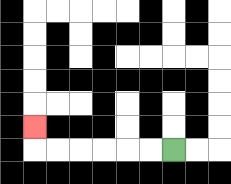{'start': '[7, 6]', 'end': '[1, 5]', 'path_directions': 'L,L,L,L,L,L,U', 'path_coordinates': '[[7, 6], [6, 6], [5, 6], [4, 6], [3, 6], [2, 6], [1, 6], [1, 5]]'}